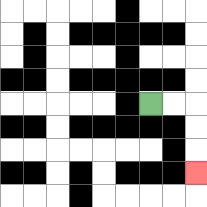{'start': '[6, 4]', 'end': '[8, 7]', 'path_directions': 'R,R,D,D,D', 'path_coordinates': '[[6, 4], [7, 4], [8, 4], [8, 5], [8, 6], [8, 7]]'}